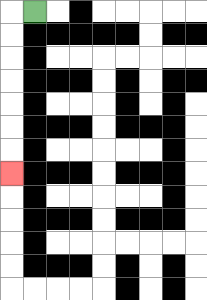{'start': '[1, 0]', 'end': '[0, 7]', 'path_directions': 'L,D,D,D,D,D,D,D', 'path_coordinates': '[[1, 0], [0, 0], [0, 1], [0, 2], [0, 3], [0, 4], [0, 5], [0, 6], [0, 7]]'}